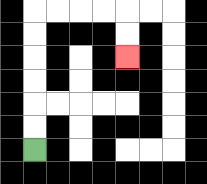{'start': '[1, 6]', 'end': '[5, 2]', 'path_directions': 'U,U,U,U,U,U,R,R,R,R,D,D', 'path_coordinates': '[[1, 6], [1, 5], [1, 4], [1, 3], [1, 2], [1, 1], [1, 0], [2, 0], [3, 0], [4, 0], [5, 0], [5, 1], [5, 2]]'}